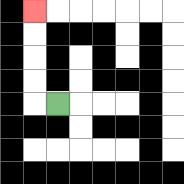{'start': '[2, 4]', 'end': '[1, 0]', 'path_directions': 'L,U,U,U,U', 'path_coordinates': '[[2, 4], [1, 4], [1, 3], [1, 2], [1, 1], [1, 0]]'}